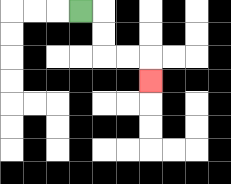{'start': '[3, 0]', 'end': '[6, 3]', 'path_directions': 'R,D,D,R,R,D', 'path_coordinates': '[[3, 0], [4, 0], [4, 1], [4, 2], [5, 2], [6, 2], [6, 3]]'}